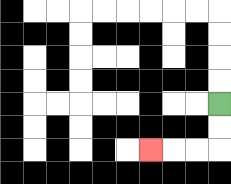{'start': '[9, 4]', 'end': '[6, 6]', 'path_directions': 'D,D,L,L,L', 'path_coordinates': '[[9, 4], [9, 5], [9, 6], [8, 6], [7, 6], [6, 6]]'}